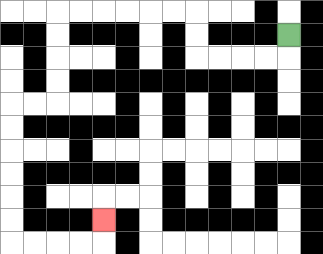{'start': '[12, 1]', 'end': '[4, 9]', 'path_directions': 'D,L,L,L,L,U,U,L,L,L,L,L,L,D,D,D,D,L,L,D,D,D,D,D,D,R,R,R,R,U', 'path_coordinates': '[[12, 1], [12, 2], [11, 2], [10, 2], [9, 2], [8, 2], [8, 1], [8, 0], [7, 0], [6, 0], [5, 0], [4, 0], [3, 0], [2, 0], [2, 1], [2, 2], [2, 3], [2, 4], [1, 4], [0, 4], [0, 5], [0, 6], [0, 7], [0, 8], [0, 9], [0, 10], [1, 10], [2, 10], [3, 10], [4, 10], [4, 9]]'}